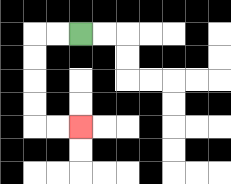{'start': '[3, 1]', 'end': '[3, 5]', 'path_directions': 'L,L,D,D,D,D,R,R', 'path_coordinates': '[[3, 1], [2, 1], [1, 1], [1, 2], [1, 3], [1, 4], [1, 5], [2, 5], [3, 5]]'}